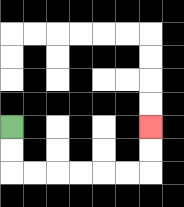{'start': '[0, 5]', 'end': '[6, 5]', 'path_directions': 'D,D,R,R,R,R,R,R,U,U', 'path_coordinates': '[[0, 5], [0, 6], [0, 7], [1, 7], [2, 7], [3, 7], [4, 7], [5, 7], [6, 7], [6, 6], [6, 5]]'}